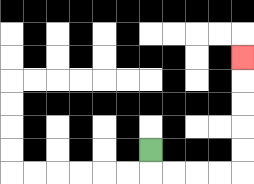{'start': '[6, 6]', 'end': '[10, 2]', 'path_directions': 'D,R,R,R,R,U,U,U,U,U', 'path_coordinates': '[[6, 6], [6, 7], [7, 7], [8, 7], [9, 7], [10, 7], [10, 6], [10, 5], [10, 4], [10, 3], [10, 2]]'}